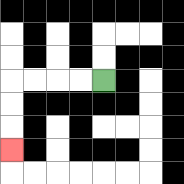{'start': '[4, 3]', 'end': '[0, 6]', 'path_directions': 'L,L,L,L,D,D,D', 'path_coordinates': '[[4, 3], [3, 3], [2, 3], [1, 3], [0, 3], [0, 4], [0, 5], [0, 6]]'}